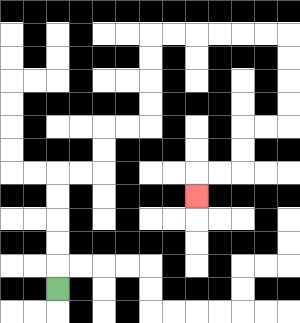{'start': '[2, 12]', 'end': '[8, 8]', 'path_directions': 'U,U,U,U,U,R,R,U,U,R,R,U,U,U,U,R,R,R,R,R,R,D,D,D,D,L,L,D,D,L,L,D', 'path_coordinates': '[[2, 12], [2, 11], [2, 10], [2, 9], [2, 8], [2, 7], [3, 7], [4, 7], [4, 6], [4, 5], [5, 5], [6, 5], [6, 4], [6, 3], [6, 2], [6, 1], [7, 1], [8, 1], [9, 1], [10, 1], [11, 1], [12, 1], [12, 2], [12, 3], [12, 4], [12, 5], [11, 5], [10, 5], [10, 6], [10, 7], [9, 7], [8, 7], [8, 8]]'}